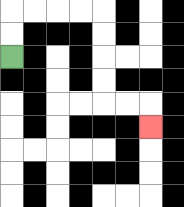{'start': '[0, 2]', 'end': '[6, 5]', 'path_directions': 'U,U,R,R,R,R,D,D,D,D,R,R,D', 'path_coordinates': '[[0, 2], [0, 1], [0, 0], [1, 0], [2, 0], [3, 0], [4, 0], [4, 1], [4, 2], [4, 3], [4, 4], [5, 4], [6, 4], [6, 5]]'}